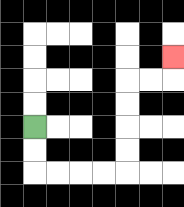{'start': '[1, 5]', 'end': '[7, 2]', 'path_directions': 'D,D,R,R,R,R,U,U,U,U,R,R,U', 'path_coordinates': '[[1, 5], [1, 6], [1, 7], [2, 7], [3, 7], [4, 7], [5, 7], [5, 6], [5, 5], [5, 4], [5, 3], [6, 3], [7, 3], [7, 2]]'}